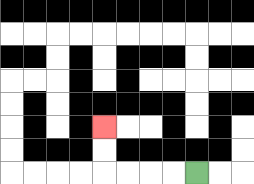{'start': '[8, 7]', 'end': '[4, 5]', 'path_directions': 'L,L,L,L,U,U', 'path_coordinates': '[[8, 7], [7, 7], [6, 7], [5, 7], [4, 7], [4, 6], [4, 5]]'}